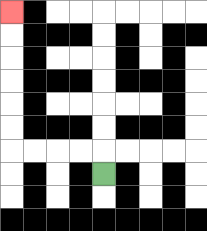{'start': '[4, 7]', 'end': '[0, 0]', 'path_directions': 'U,L,L,L,L,U,U,U,U,U,U', 'path_coordinates': '[[4, 7], [4, 6], [3, 6], [2, 6], [1, 6], [0, 6], [0, 5], [0, 4], [0, 3], [0, 2], [0, 1], [0, 0]]'}